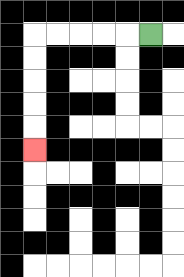{'start': '[6, 1]', 'end': '[1, 6]', 'path_directions': 'L,L,L,L,L,D,D,D,D,D', 'path_coordinates': '[[6, 1], [5, 1], [4, 1], [3, 1], [2, 1], [1, 1], [1, 2], [1, 3], [1, 4], [1, 5], [1, 6]]'}